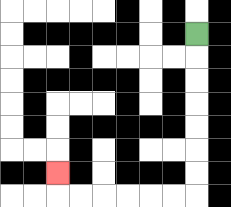{'start': '[8, 1]', 'end': '[2, 7]', 'path_directions': 'D,D,D,D,D,D,D,L,L,L,L,L,L,U', 'path_coordinates': '[[8, 1], [8, 2], [8, 3], [8, 4], [8, 5], [8, 6], [8, 7], [8, 8], [7, 8], [6, 8], [5, 8], [4, 8], [3, 8], [2, 8], [2, 7]]'}